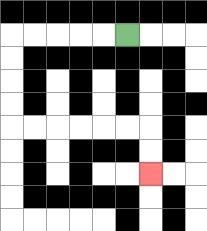{'start': '[5, 1]', 'end': '[6, 7]', 'path_directions': 'L,L,L,L,L,D,D,D,D,R,R,R,R,R,R,D,D', 'path_coordinates': '[[5, 1], [4, 1], [3, 1], [2, 1], [1, 1], [0, 1], [0, 2], [0, 3], [0, 4], [0, 5], [1, 5], [2, 5], [3, 5], [4, 5], [5, 5], [6, 5], [6, 6], [6, 7]]'}